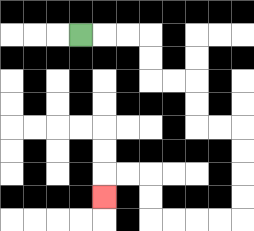{'start': '[3, 1]', 'end': '[4, 8]', 'path_directions': 'R,R,R,D,D,R,R,D,D,R,R,D,D,D,D,L,L,L,L,U,U,L,L,D', 'path_coordinates': '[[3, 1], [4, 1], [5, 1], [6, 1], [6, 2], [6, 3], [7, 3], [8, 3], [8, 4], [8, 5], [9, 5], [10, 5], [10, 6], [10, 7], [10, 8], [10, 9], [9, 9], [8, 9], [7, 9], [6, 9], [6, 8], [6, 7], [5, 7], [4, 7], [4, 8]]'}